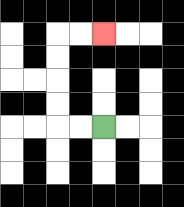{'start': '[4, 5]', 'end': '[4, 1]', 'path_directions': 'L,L,U,U,U,U,R,R', 'path_coordinates': '[[4, 5], [3, 5], [2, 5], [2, 4], [2, 3], [2, 2], [2, 1], [3, 1], [4, 1]]'}